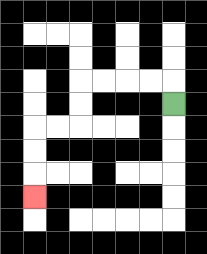{'start': '[7, 4]', 'end': '[1, 8]', 'path_directions': 'U,L,L,L,L,D,D,L,L,D,D,D', 'path_coordinates': '[[7, 4], [7, 3], [6, 3], [5, 3], [4, 3], [3, 3], [3, 4], [3, 5], [2, 5], [1, 5], [1, 6], [1, 7], [1, 8]]'}